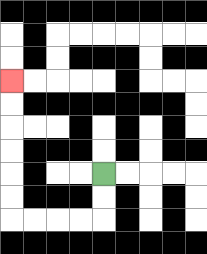{'start': '[4, 7]', 'end': '[0, 3]', 'path_directions': 'D,D,L,L,L,L,U,U,U,U,U,U', 'path_coordinates': '[[4, 7], [4, 8], [4, 9], [3, 9], [2, 9], [1, 9], [0, 9], [0, 8], [0, 7], [0, 6], [0, 5], [0, 4], [0, 3]]'}